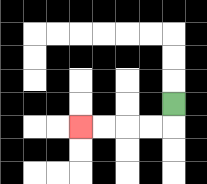{'start': '[7, 4]', 'end': '[3, 5]', 'path_directions': 'D,L,L,L,L', 'path_coordinates': '[[7, 4], [7, 5], [6, 5], [5, 5], [4, 5], [3, 5]]'}